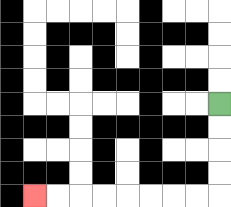{'start': '[9, 4]', 'end': '[1, 8]', 'path_directions': 'D,D,D,D,L,L,L,L,L,L,L,L', 'path_coordinates': '[[9, 4], [9, 5], [9, 6], [9, 7], [9, 8], [8, 8], [7, 8], [6, 8], [5, 8], [4, 8], [3, 8], [2, 8], [1, 8]]'}